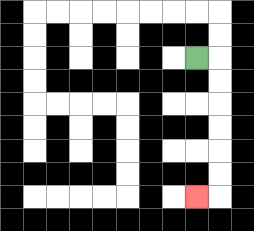{'start': '[8, 2]', 'end': '[8, 8]', 'path_directions': 'R,D,D,D,D,D,D,L', 'path_coordinates': '[[8, 2], [9, 2], [9, 3], [9, 4], [9, 5], [9, 6], [9, 7], [9, 8], [8, 8]]'}